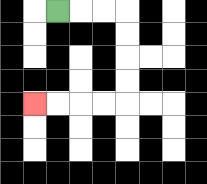{'start': '[2, 0]', 'end': '[1, 4]', 'path_directions': 'R,R,R,D,D,D,D,L,L,L,L', 'path_coordinates': '[[2, 0], [3, 0], [4, 0], [5, 0], [5, 1], [5, 2], [5, 3], [5, 4], [4, 4], [3, 4], [2, 4], [1, 4]]'}